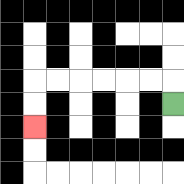{'start': '[7, 4]', 'end': '[1, 5]', 'path_directions': 'U,L,L,L,L,L,L,D,D', 'path_coordinates': '[[7, 4], [7, 3], [6, 3], [5, 3], [4, 3], [3, 3], [2, 3], [1, 3], [1, 4], [1, 5]]'}